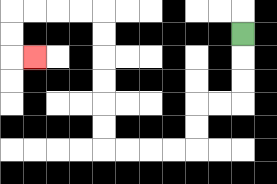{'start': '[10, 1]', 'end': '[1, 2]', 'path_directions': 'D,D,D,L,L,D,D,L,L,L,L,U,U,U,U,U,U,L,L,L,L,D,D,R', 'path_coordinates': '[[10, 1], [10, 2], [10, 3], [10, 4], [9, 4], [8, 4], [8, 5], [8, 6], [7, 6], [6, 6], [5, 6], [4, 6], [4, 5], [4, 4], [4, 3], [4, 2], [4, 1], [4, 0], [3, 0], [2, 0], [1, 0], [0, 0], [0, 1], [0, 2], [1, 2]]'}